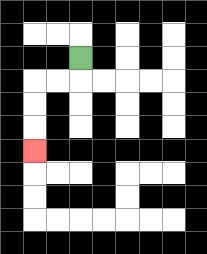{'start': '[3, 2]', 'end': '[1, 6]', 'path_directions': 'D,L,L,D,D,D', 'path_coordinates': '[[3, 2], [3, 3], [2, 3], [1, 3], [1, 4], [1, 5], [1, 6]]'}